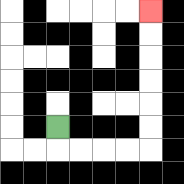{'start': '[2, 5]', 'end': '[6, 0]', 'path_directions': 'D,R,R,R,R,U,U,U,U,U,U', 'path_coordinates': '[[2, 5], [2, 6], [3, 6], [4, 6], [5, 6], [6, 6], [6, 5], [6, 4], [6, 3], [6, 2], [6, 1], [6, 0]]'}